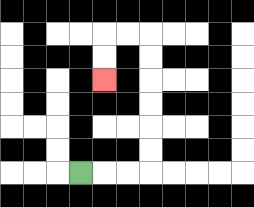{'start': '[3, 7]', 'end': '[4, 3]', 'path_directions': 'R,R,R,U,U,U,U,U,U,L,L,D,D', 'path_coordinates': '[[3, 7], [4, 7], [5, 7], [6, 7], [6, 6], [6, 5], [6, 4], [6, 3], [6, 2], [6, 1], [5, 1], [4, 1], [4, 2], [4, 3]]'}